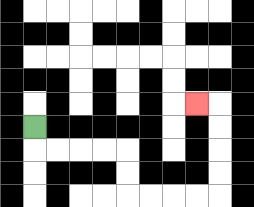{'start': '[1, 5]', 'end': '[8, 4]', 'path_directions': 'D,R,R,R,R,D,D,R,R,R,R,U,U,U,U,L', 'path_coordinates': '[[1, 5], [1, 6], [2, 6], [3, 6], [4, 6], [5, 6], [5, 7], [5, 8], [6, 8], [7, 8], [8, 8], [9, 8], [9, 7], [9, 6], [9, 5], [9, 4], [8, 4]]'}